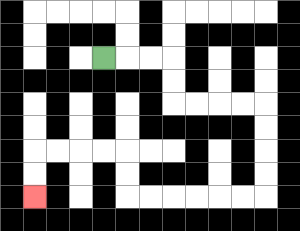{'start': '[4, 2]', 'end': '[1, 8]', 'path_directions': 'R,R,R,D,D,R,R,R,R,D,D,D,D,L,L,L,L,L,L,U,U,L,L,L,L,D,D', 'path_coordinates': '[[4, 2], [5, 2], [6, 2], [7, 2], [7, 3], [7, 4], [8, 4], [9, 4], [10, 4], [11, 4], [11, 5], [11, 6], [11, 7], [11, 8], [10, 8], [9, 8], [8, 8], [7, 8], [6, 8], [5, 8], [5, 7], [5, 6], [4, 6], [3, 6], [2, 6], [1, 6], [1, 7], [1, 8]]'}